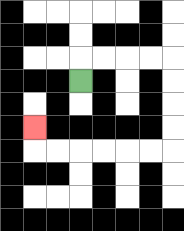{'start': '[3, 3]', 'end': '[1, 5]', 'path_directions': 'U,R,R,R,R,D,D,D,D,L,L,L,L,L,L,U', 'path_coordinates': '[[3, 3], [3, 2], [4, 2], [5, 2], [6, 2], [7, 2], [7, 3], [7, 4], [7, 5], [7, 6], [6, 6], [5, 6], [4, 6], [3, 6], [2, 6], [1, 6], [1, 5]]'}